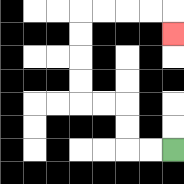{'start': '[7, 6]', 'end': '[7, 1]', 'path_directions': 'L,L,U,U,L,L,U,U,U,U,R,R,R,R,D', 'path_coordinates': '[[7, 6], [6, 6], [5, 6], [5, 5], [5, 4], [4, 4], [3, 4], [3, 3], [3, 2], [3, 1], [3, 0], [4, 0], [5, 0], [6, 0], [7, 0], [7, 1]]'}